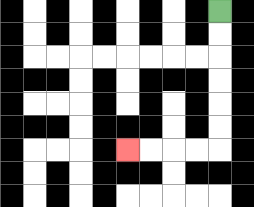{'start': '[9, 0]', 'end': '[5, 6]', 'path_directions': 'D,D,D,D,D,D,L,L,L,L', 'path_coordinates': '[[9, 0], [9, 1], [9, 2], [9, 3], [9, 4], [9, 5], [9, 6], [8, 6], [7, 6], [6, 6], [5, 6]]'}